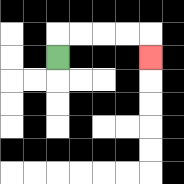{'start': '[2, 2]', 'end': '[6, 2]', 'path_directions': 'U,R,R,R,R,D', 'path_coordinates': '[[2, 2], [2, 1], [3, 1], [4, 1], [5, 1], [6, 1], [6, 2]]'}